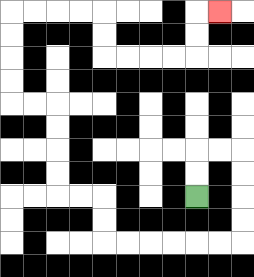{'start': '[8, 8]', 'end': '[9, 0]', 'path_directions': 'U,U,R,R,D,D,D,D,L,L,L,L,L,L,U,U,L,L,U,U,U,U,L,L,U,U,U,U,R,R,R,R,D,D,R,R,R,R,U,U,R', 'path_coordinates': '[[8, 8], [8, 7], [8, 6], [9, 6], [10, 6], [10, 7], [10, 8], [10, 9], [10, 10], [9, 10], [8, 10], [7, 10], [6, 10], [5, 10], [4, 10], [4, 9], [4, 8], [3, 8], [2, 8], [2, 7], [2, 6], [2, 5], [2, 4], [1, 4], [0, 4], [0, 3], [0, 2], [0, 1], [0, 0], [1, 0], [2, 0], [3, 0], [4, 0], [4, 1], [4, 2], [5, 2], [6, 2], [7, 2], [8, 2], [8, 1], [8, 0], [9, 0]]'}